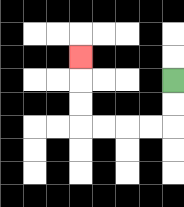{'start': '[7, 3]', 'end': '[3, 2]', 'path_directions': 'D,D,L,L,L,L,U,U,U', 'path_coordinates': '[[7, 3], [7, 4], [7, 5], [6, 5], [5, 5], [4, 5], [3, 5], [3, 4], [3, 3], [3, 2]]'}